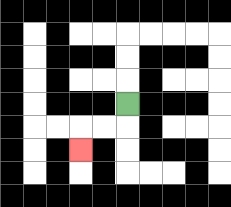{'start': '[5, 4]', 'end': '[3, 6]', 'path_directions': 'D,L,L,D', 'path_coordinates': '[[5, 4], [5, 5], [4, 5], [3, 5], [3, 6]]'}